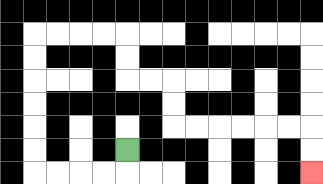{'start': '[5, 6]', 'end': '[13, 7]', 'path_directions': 'D,L,L,L,L,U,U,U,U,U,U,R,R,R,R,D,D,R,R,D,D,R,R,R,R,R,R,D,D', 'path_coordinates': '[[5, 6], [5, 7], [4, 7], [3, 7], [2, 7], [1, 7], [1, 6], [1, 5], [1, 4], [1, 3], [1, 2], [1, 1], [2, 1], [3, 1], [4, 1], [5, 1], [5, 2], [5, 3], [6, 3], [7, 3], [7, 4], [7, 5], [8, 5], [9, 5], [10, 5], [11, 5], [12, 5], [13, 5], [13, 6], [13, 7]]'}